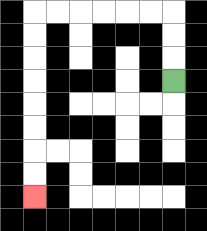{'start': '[7, 3]', 'end': '[1, 8]', 'path_directions': 'U,U,U,L,L,L,L,L,L,D,D,D,D,D,D,D,D', 'path_coordinates': '[[7, 3], [7, 2], [7, 1], [7, 0], [6, 0], [5, 0], [4, 0], [3, 0], [2, 0], [1, 0], [1, 1], [1, 2], [1, 3], [1, 4], [1, 5], [1, 6], [1, 7], [1, 8]]'}